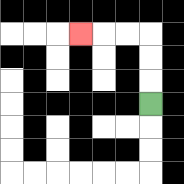{'start': '[6, 4]', 'end': '[3, 1]', 'path_directions': 'U,U,U,L,L,L', 'path_coordinates': '[[6, 4], [6, 3], [6, 2], [6, 1], [5, 1], [4, 1], [3, 1]]'}